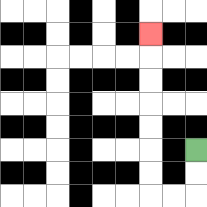{'start': '[8, 6]', 'end': '[6, 1]', 'path_directions': 'D,D,L,L,U,U,U,U,U,U,U', 'path_coordinates': '[[8, 6], [8, 7], [8, 8], [7, 8], [6, 8], [6, 7], [6, 6], [6, 5], [6, 4], [6, 3], [6, 2], [6, 1]]'}